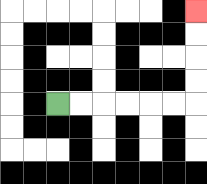{'start': '[2, 4]', 'end': '[8, 0]', 'path_directions': 'R,R,R,R,R,R,U,U,U,U', 'path_coordinates': '[[2, 4], [3, 4], [4, 4], [5, 4], [6, 4], [7, 4], [8, 4], [8, 3], [8, 2], [8, 1], [8, 0]]'}